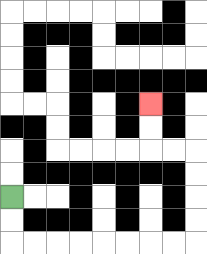{'start': '[0, 8]', 'end': '[6, 4]', 'path_directions': 'D,D,R,R,R,R,R,R,R,R,U,U,U,U,L,L,U,U', 'path_coordinates': '[[0, 8], [0, 9], [0, 10], [1, 10], [2, 10], [3, 10], [4, 10], [5, 10], [6, 10], [7, 10], [8, 10], [8, 9], [8, 8], [8, 7], [8, 6], [7, 6], [6, 6], [6, 5], [6, 4]]'}